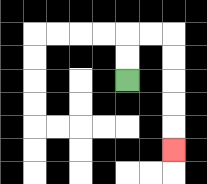{'start': '[5, 3]', 'end': '[7, 6]', 'path_directions': 'U,U,R,R,D,D,D,D,D', 'path_coordinates': '[[5, 3], [5, 2], [5, 1], [6, 1], [7, 1], [7, 2], [7, 3], [7, 4], [7, 5], [7, 6]]'}